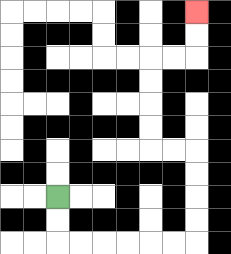{'start': '[2, 8]', 'end': '[8, 0]', 'path_directions': 'D,D,R,R,R,R,R,R,U,U,U,U,L,L,U,U,U,U,R,R,U,U', 'path_coordinates': '[[2, 8], [2, 9], [2, 10], [3, 10], [4, 10], [5, 10], [6, 10], [7, 10], [8, 10], [8, 9], [8, 8], [8, 7], [8, 6], [7, 6], [6, 6], [6, 5], [6, 4], [6, 3], [6, 2], [7, 2], [8, 2], [8, 1], [8, 0]]'}